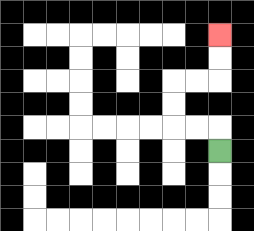{'start': '[9, 6]', 'end': '[9, 1]', 'path_directions': 'U,L,L,U,U,R,R,U,U', 'path_coordinates': '[[9, 6], [9, 5], [8, 5], [7, 5], [7, 4], [7, 3], [8, 3], [9, 3], [9, 2], [9, 1]]'}